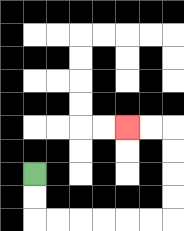{'start': '[1, 7]', 'end': '[5, 5]', 'path_directions': 'D,D,R,R,R,R,R,R,U,U,U,U,L,L', 'path_coordinates': '[[1, 7], [1, 8], [1, 9], [2, 9], [3, 9], [4, 9], [5, 9], [6, 9], [7, 9], [7, 8], [7, 7], [7, 6], [7, 5], [6, 5], [5, 5]]'}